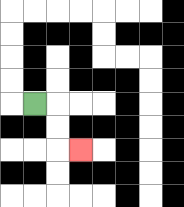{'start': '[1, 4]', 'end': '[3, 6]', 'path_directions': 'R,D,D,R', 'path_coordinates': '[[1, 4], [2, 4], [2, 5], [2, 6], [3, 6]]'}